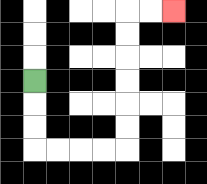{'start': '[1, 3]', 'end': '[7, 0]', 'path_directions': 'D,D,D,R,R,R,R,U,U,U,U,U,U,R,R', 'path_coordinates': '[[1, 3], [1, 4], [1, 5], [1, 6], [2, 6], [3, 6], [4, 6], [5, 6], [5, 5], [5, 4], [5, 3], [5, 2], [5, 1], [5, 0], [6, 0], [7, 0]]'}